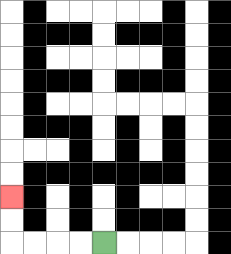{'start': '[4, 10]', 'end': '[0, 8]', 'path_directions': 'L,L,L,L,U,U', 'path_coordinates': '[[4, 10], [3, 10], [2, 10], [1, 10], [0, 10], [0, 9], [0, 8]]'}